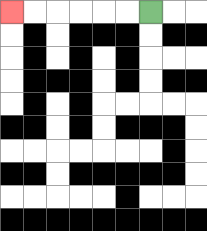{'start': '[6, 0]', 'end': '[0, 0]', 'path_directions': 'L,L,L,L,L,L', 'path_coordinates': '[[6, 0], [5, 0], [4, 0], [3, 0], [2, 0], [1, 0], [0, 0]]'}